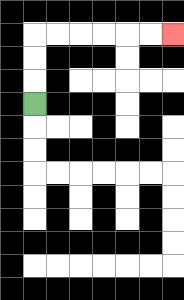{'start': '[1, 4]', 'end': '[7, 1]', 'path_directions': 'U,U,U,R,R,R,R,R,R', 'path_coordinates': '[[1, 4], [1, 3], [1, 2], [1, 1], [2, 1], [3, 1], [4, 1], [5, 1], [6, 1], [7, 1]]'}